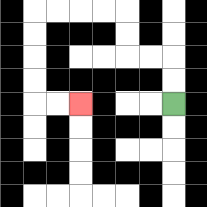{'start': '[7, 4]', 'end': '[3, 4]', 'path_directions': 'U,U,L,L,U,U,L,L,L,L,D,D,D,D,R,R', 'path_coordinates': '[[7, 4], [7, 3], [7, 2], [6, 2], [5, 2], [5, 1], [5, 0], [4, 0], [3, 0], [2, 0], [1, 0], [1, 1], [1, 2], [1, 3], [1, 4], [2, 4], [3, 4]]'}